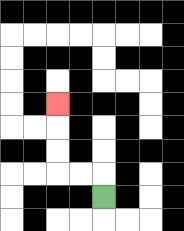{'start': '[4, 8]', 'end': '[2, 4]', 'path_directions': 'U,L,L,U,U,U', 'path_coordinates': '[[4, 8], [4, 7], [3, 7], [2, 7], [2, 6], [2, 5], [2, 4]]'}